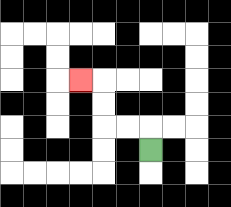{'start': '[6, 6]', 'end': '[3, 3]', 'path_directions': 'U,L,L,U,U,L', 'path_coordinates': '[[6, 6], [6, 5], [5, 5], [4, 5], [4, 4], [4, 3], [3, 3]]'}